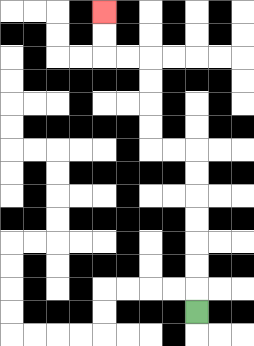{'start': '[8, 13]', 'end': '[4, 0]', 'path_directions': 'U,U,U,U,U,U,U,L,L,U,U,U,U,L,L,U,U', 'path_coordinates': '[[8, 13], [8, 12], [8, 11], [8, 10], [8, 9], [8, 8], [8, 7], [8, 6], [7, 6], [6, 6], [6, 5], [6, 4], [6, 3], [6, 2], [5, 2], [4, 2], [4, 1], [4, 0]]'}